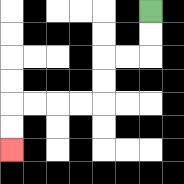{'start': '[6, 0]', 'end': '[0, 6]', 'path_directions': 'D,D,L,L,D,D,L,L,L,L,D,D', 'path_coordinates': '[[6, 0], [6, 1], [6, 2], [5, 2], [4, 2], [4, 3], [4, 4], [3, 4], [2, 4], [1, 4], [0, 4], [0, 5], [0, 6]]'}